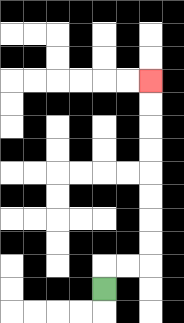{'start': '[4, 12]', 'end': '[6, 3]', 'path_directions': 'U,R,R,U,U,U,U,U,U,U,U', 'path_coordinates': '[[4, 12], [4, 11], [5, 11], [6, 11], [6, 10], [6, 9], [6, 8], [6, 7], [6, 6], [6, 5], [6, 4], [6, 3]]'}